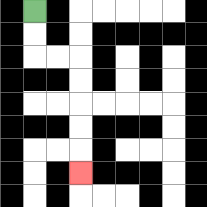{'start': '[1, 0]', 'end': '[3, 7]', 'path_directions': 'D,D,R,R,D,D,D,D,D', 'path_coordinates': '[[1, 0], [1, 1], [1, 2], [2, 2], [3, 2], [3, 3], [3, 4], [3, 5], [3, 6], [3, 7]]'}